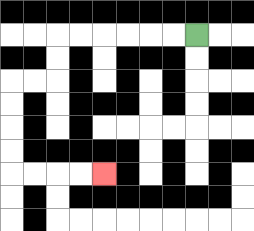{'start': '[8, 1]', 'end': '[4, 7]', 'path_directions': 'L,L,L,L,L,L,D,D,L,L,D,D,D,D,R,R,R,R', 'path_coordinates': '[[8, 1], [7, 1], [6, 1], [5, 1], [4, 1], [3, 1], [2, 1], [2, 2], [2, 3], [1, 3], [0, 3], [0, 4], [0, 5], [0, 6], [0, 7], [1, 7], [2, 7], [3, 7], [4, 7]]'}